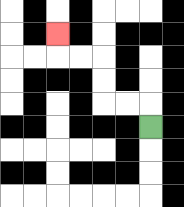{'start': '[6, 5]', 'end': '[2, 1]', 'path_directions': 'U,L,L,U,U,L,L,U', 'path_coordinates': '[[6, 5], [6, 4], [5, 4], [4, 4], [4, 3], [4, 2], [3, 2], [2, 2], [2, 1]]'}